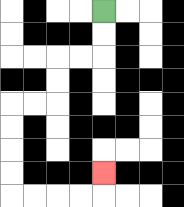{'start': '[4, 0]', 'end': '[4, 7]', 'path_directions': 'D,D,L,L,D,D,L,L,D,D,D,D,R,R,R,R,U', 'path_coordinates': '[[4, 0], [4, 1], [4, 2], [3, 2], [2, 2], [2, 3], [2, 4], [1, 4], [0, 4], [0, 5], [0, 6], [0, 7], [0, 8], [1, 8], [2, 8], [3, 8], [4, 8], [4, 7]]'}